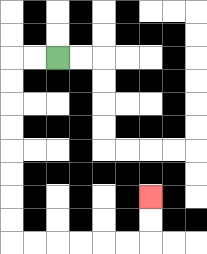{'start': '[2, 2]', 'end': '[6, 8]', 'path_directions': 'L,L,D,D,D,D,D,D,D,D,R,R,R,R,R,R,U,U', 'path_coordinates': '[[2, 2], [1, 2], [0, 2], [0, 3], [0, 4], [0, 5], [0, 6], [0, 7], [0, 8], [0, 9], [0, 10], [1, 10], [2, 10], [3, 10], [4, 10], [5, 10], [6, 10], [6, 9], [6, 8]]'}